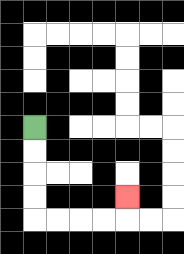{'start': '[1, 5]', 'end': '[5, 8]', 'path_directions': 'D,D,D,D,R,R,R,R,U', 'path_coordinates': '[[1, 5], [1, 6], [1, 7], [1, 8], [1, 9], [2, 9], [3, 9], [4, 9], [5, 9], [5, 8]]'}